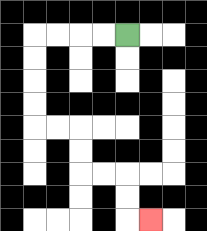{'start': '[5, 1]', 'end': '[6, 9]', 'path_directions': 'L,L,L,L,D,D,D,D,R,R,D,D,R,R,D,D,R', 'path_coordinates': '[[5, 1], [4, 1], [3, 1], [2, 1], [1, 1], [1, 2], [1, 3], [1, 4], [1, 5], [2, 5], [3, 5], [3, 6], [3, 7], [4, 7], [5, 7], [5, 8], [5, 9], [6, 9]]'}